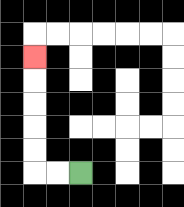{'start': '[3, 7]', 'end': '[1, 2]', 'path_directions': 'L,L,U,U,U,U,U', 'path_coordinates': '[[3, 7], [2, 7], [1, 7], [1, 6], [1, 5], [1, 4], [1, 3], [1, 2]]'}